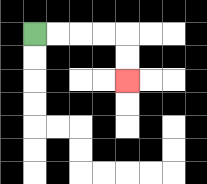{'start': '[1, 1]', 'end': '[5, 3]', 'path_directions': 'R,R,R,R,D,D', 'path_coordinates': '[[1, 1], [2, 1], [3, 1], [4, 1], [5, 1], [5, 2], [5, 3]]'}